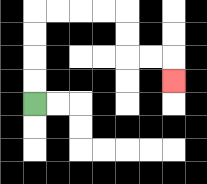{'start': '[1, 4]', 'end': '[7, 3]', 'path_directions': 'U,U,U,U,R,R,R,R,D,D,R,R,D', 'path_coordinates': '[[1, 4], [1, 3], [1, 2], [1, 1], [1, 0], [2, 0], [3, 0], [4, 0], [5, 0], [5, 1], [5, 2], [6, 2], [7, 2], [7, 3]]'}